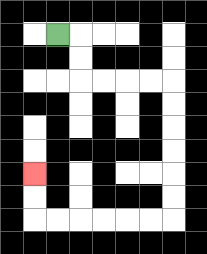{'start': '[2, 1]', 'end': '[1, 7]', 'path_directions': 'R,D,D,R,R,R,R,D,D,D,D,D,D,L,L,L,L,L,L,U,U', 'path_coordinates': '[[2, 1], [3, 1], [3, 2], [3, 3], [4, 3], [5, 3], [6, 3], [7, 3], [7, 4], [7, 5], [7, 6], [7, 7], [7, 8], [7, 9], [6, 9], [5, 9], [4, 9], [3, 9], [2, 9], [1, 9], [1, 8], [1, 7]]'}